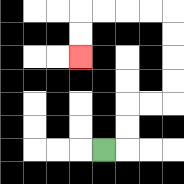{'start': '[4, 6]', 'end': '[3, 2]', 'path_directions': 'R,U,U,R,R,U,U,U,U,L,L,L,L,D,D', 'path_coordinates': '[[4, 6], [5, 6], [5, 5], [5, 4], [6, 4], [7, 4], [7, 3], [7, 2], [7, 1], [7, 0], [6, 0], [5, 0], [4, 0], [3, 0], [3, 1], [3, 2]]'}